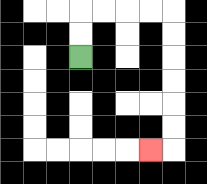{'start': '[3, 2]', 'end': '[6, 6]', 'path_directions': 'U,U,R,R,R,R,D,D,D,D,D,D,L', 'path_coordinates': '[[3, 2], [3, 1], [3, 0], [4, 0], [5, 0], [6, 0], [7, 0], [7, 1], [7, 2], [7, 3], [7, 4], [7, 5], [7, 6], [6, 6]]'}